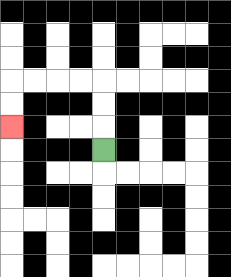{'start': '[4, 6]', 'end': '[0, 5]', 'path_directions': 'U,U,U,L,L,L,L,D,D', 'path_coordinates': '[[4, 6], [4, 5], [4, 4], [4, 3], [3, 3], [2, 3], [1, 3], [0, 3], [0, 4], [0, 5]]'}